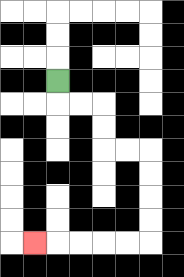{'start': '[2, 3]', 'end': '[1, 10]', 'path_directions': 'D,R,R,D,D,R,R,D,D,D,D,L,L,L,L,L', 'path_coordinates': '[[2, 3], [2, 4], [3, 4], [4, 4], [4, 5], [4, 6], [5, 6], [6, 6], [6, 7], [6, 8], [6, 9], [6, 10], [5, 10], [4, 10], [3, 10], [2, 10], [1, 10]]'}